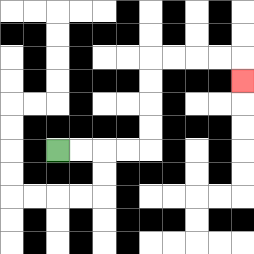{'start': '[2, 6]', 'end': '[10, 3]', 'path_directions': 'R,R,R,R,U,U,U,U,R,R,R,R,D', 'path_coordinates': '[[2, 6], [3, 6], [4, 6], [5, 6], [6, 6], [6, 5], [6, 4], [6, 3], [6, 2], [7, 2], [8, 2], [9, 2], [10, 2], [10, 3]]'}